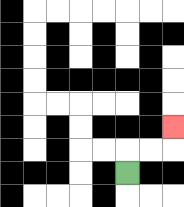{'start': '[5, 7]', 'end': '[7, 5]', 'path_directions': 'U,R,R,U', 'path_coordinates': '[[5, 7], [5, 6], [6, 6], [7, 6], [7, 5]]'}